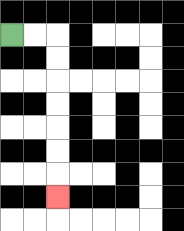{'start': '[0, 1]', 'end': '[2, 8]', 'path_directions': 'R,R,D,D,D,D,D,D,D', 'path_coordinates': '[[0, 1], [1, 1], [2, 1], [2, 2], [2, 3], [2, 4], [2, 5], [2, 6], [2, 7], [2, 8]]'}